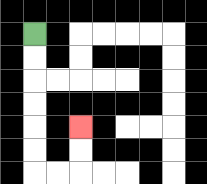{'start': '[1, 1]', 'end': '[3, 5]', 'path_directions': 'D,D,D,D,D,D,R,R,U,U', 'path_coordinates': '[[1, 1], [1, 2], [1, 3], [1, 4], [1, 5], [1, 6], [1, 7], [2, 7], [3, 7], [3, 6], [3, 5]]'}